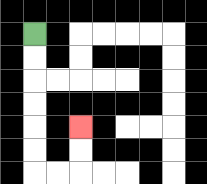{'start': '[1, 1]', 'end': '[3, 5]', 'path_directions': 'D,D,D,D,D,D,R,R,U,U', 'path_coordinates': '[[1, 1], [1, 2], [1, 3], [1, 4], [1, 5], [1, 6], [1, 7], [2, 7], [3, 7], [3, 6], [3, 5]]'}